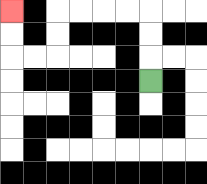{'start': '[6, 3]', 'end': '[0, 0]', 'path_directions': 'U,U,U,L,L,L,L,D,D,L,L,U,U', 'path_coordinates': '[[6, 3], [6, 2], [6, 1], [6, 0], [5, 0], [4, 0], [3, 0], [2, 0], [2, 1], [2, 2], [1, 2], [0, 2], [0, 1], [0, 0]]'}